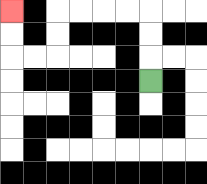{'start': '[6, 3]', 'end': '[0, 0]', 'path_directions': 'U,U,U,L,L,L,L,D,D,L,L,U,U', 'path_coordinates': '[[6, 3], [6, 2], [6, 1], [6, 0], [5, 0], [4, 0], [3, 0], [2, 0], [2, 1], [2, 2], [1, 2], [0, 2], [0, 1], [0, 0]]'}